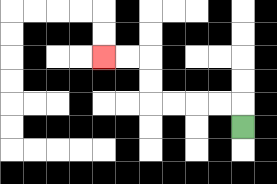{'start': '[10, 5]', 'end': '[4, 2]', 'path_directions': 'U,L,L,L,L,U,U,L,L', 'path_coordinates': '[[10, 5], [10, 4], [9, 4], [8, 4], [7, 4], [6, 4], [6, 3], [6, 2], [5, 2], [4, 2]]'}